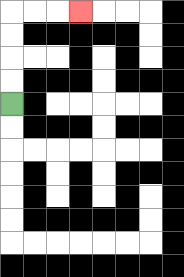{'start': '[0, 4]', 'end': '[3, 0]', 'path_directions': 'U,U,U,U,R,R,R', 'path_coordinates': '[[0, 4], [0, 3], [0, 2], [0, 1], [0, 0], [1, 0], [2, 0], [3, 0]]'}